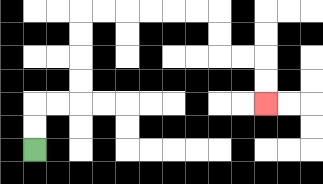{'start': '[1, 6]', 'end': '[11, 4]', 'path_directions': 'U,U,R,R,U,U,U,U,R,R,R,R,R,R,D,D,R,R,D,D', 'path_coordinates': '[[1, 6], [1, 5], [1, 4], [2, 4], [3, 4], [3, 3], [3, 2], [3, 1], [3, 0], [4, 0], [5, 0], [6, 0], [7, 0], [8, 0], [9, 0], [9, 1], [9, 2], [10, 2], [11, 2], [11, 3], [11, 4]]'}